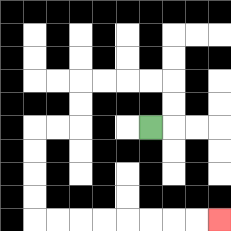{'start': '[6, 5]', 'end': '[9, 9]', 'path_directions': 'R,U,U,L,L,L,L,D,D,L,L,D,D,D,D,R,R,R,R,R,R,R,R', 'path_coordinates': '[[6, 5], [7, 5], [7, 4], [7, 3], [6, 3], [5, 3], [4, 3], [3, 3], [3, 4], [3, 5], [2, 5], [1, 5], [1, 6], [1, 7], [1, 8], [1, 9], [2, 9], [3, 9], [4, 9], [5, 9], [6, 9], [7, 9], [8, 9], [9, 9]]'}